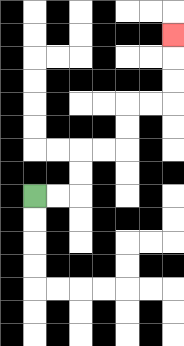{'start': '[1, 8]', 'end': '[7, 1]', 'path_directions': 'R,R,U,U,R,R,U,U,R,R,U,U,U', 'path_coordinates': '[[1, 8], [2, 8], [3, 8], [3, 7], [3, 6], [4, 6], [5, 6], [5, 5], [5, 4], [6, 4], [7, 4], [7, 3], [7, 2], [7, 1]]'}